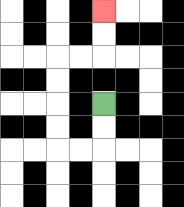{'start': '[4, 4]', 'end': '[4, 0]', 'path_directions': 'D,D,L,L,U,U,U,U,R,R,U,U', 'path_coordinates': '[[4, 4], [4, 5], [4, 6], [3, 6], [2, 6], [2, 5], [2, 4], [2, 3], [2, 2], [3, 2], [4, 2], [4, 1], [4, 0]]'}